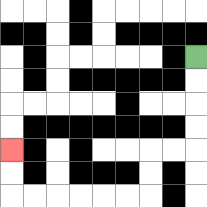{'start': '[8, 2]', 'end': '[0, 6]', 'path_directions': 'D,D,D,D,L,L,D,D,L,L,L,L,L,L,U,U', 'path_coordinates': '[[8, 2], [8, 3], [8, 4], [8, 5], [8, 6], [7, 6], [6, 6], [6, 7], [6, 8], [5, 8], [4, 8], [3, 8], [2, 8], [1, 8], [0, 8], [0, 7], [0, 6]]'}